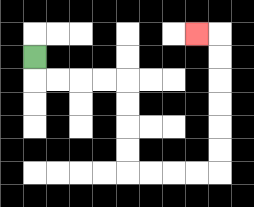{'start': '[1, 2]', 'end': '[8, 1]', 'path_directions': 'D,R,R,R,R,D,D,D,D,R,R,R,R,U,U,U,U,U,U,L', 'path_coordinates': '[[1, 2], [1, 3], [2, 3], [3, 3], [4, 3], [5, 3], [5, 4], [5, 5], [5, 6], [5, 7], [6, 7], [7, 7], [8, 7], [9, 7], [9, 6], [9, 5], [9, 4], [9, 3], [9, 2], [9, 1], [8, 1]]'}